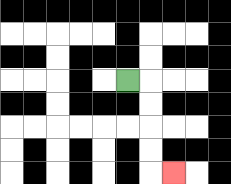{'start': '[5, 3]', 'end': '[7, 7]', 'path_directions': 'R,D,D,D,D,R', 'path_coordinates': '[[5, 3], [6, 3], [6, 4], [6, 5], [6, 6], [6, 7], [7, 7]]'}